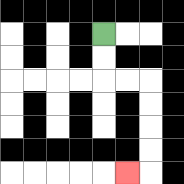{'start': '[4, 1]', 'end': '[5, 7]', 'path_directions': 'D,D,R,R,D,D,D,D,L', 'path_coordinates': '[[4, 1], [4, 2], [4, 3], [5, 3], [6, 3], [6, 4], [6, 5], [6, 6], [6, 7], [5, 7]]'}